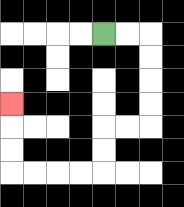{'start': '[4, 1]', 'end': '[0, 4]', 'path_directions': 'R,R,D,D,D,D,L,L,D,D,L,L,L,L,U,U,U', 'path_coordinates': '[[4, 1], [5, 1], [6, 1], [6, 2], [6, 3], [6, 4], [6, 5], [5, 5], [4, 5], [4, 6], [4, 7], [3, 7], [2, 7], [1, 7], [0, 7], [0, 6], [0, 5], [0, 4]]'}